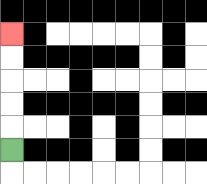{'start': '[0, 6]', 'end': '[0, 1]', 'path_directions': 'U,U,U,U,U', 'path_coordinates': '[[0, 6], [0, 5], [0, 4], [0, 3], [0, 2], [0, 1]]'}